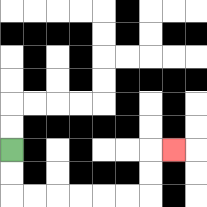{'start': '[0, 6]', 'end': '[7, 6]', 'path_directions': 'D,D,R,R,R,R,R,R,U,U,R', 'path_coordinates': '[[0, 6], [0, 7], [0, 8], [1, 8], [2, 8], [3, 8], [4, 8], [5, 8], [6, 8], [6, 7], [6, 6], [7, 6]]'}